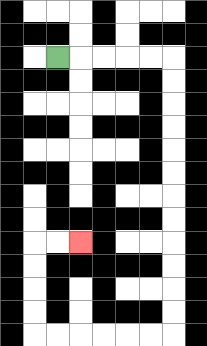{'start': '[2, 2]', 'end': '[3, 10]', 'path_directions': 'R,R,R,R,R,D,D,D,D,D,D,D,D,D,D,D,D,L,L,L,L,L,L,U,U,U,U,R,R', 'path_coordinates': '[[2, 2], [3, 2], [4, 2], [5, 2], [6, 2], [7, 2], [7, 3], [7, 4], [7, 5], [7, 6], [7, 7], [7, 8], [7, 9], [7, 10], [7, 11], [7, 12], [7, 13], [7, 14], [6, 14], [5, 14], [4, 14], [3, 14], [2, 14], [1, 14], [1, 13], [1, 12], [1, 11], [1, 10], [2, 10], [3, 10]]'}